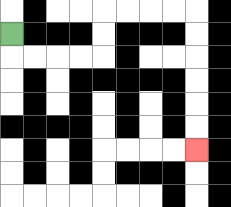{'start': '[0, 1]', 'end': '[8, 6]', 'path_directions': 'D,R,R,R,R,U,U,R,R,R,R,D,D,D,D,D,D', 'path_coordinates': '[[0, 1], [0, 2], [1, 2], [2, 2], [3, 2], [4, 2], [4, 1], [4, 0], [5, 0], [6, 0], [7, 0], [8, 0], [8, 1], [8, 2], [8, 3], [8, 4], [8, 5], [8, 6]]'}